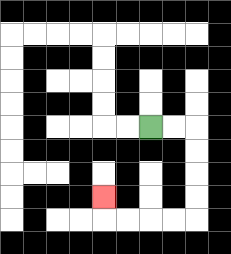{'start': '[6, 5]', 'end': '[4, 8]', 'path_directions': 'R,R,D,D,D,D,L,L,L,L,U', 'path_coordinates': '[[6, 5], [7, 5], [8, 5], [8, 6], [8, 7], [8, 8], [8, 9], [7, 9], [6, 9], [5, 9], [4, 9], [4, 8]]'}